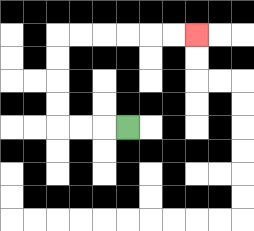{'start': '[5, 5]', 'end': '[8, 1]', 'path_directions': 'L,L,L,U,U,U,U,R,R,R,R,R,R', 'path_coordinates': '[[5, 5], [4, 5], [3, 5], [2, 5], [2, 4], [2, 3], [2, 2], [2, 1], [3, 1], [4, 1], [5, 1], [6, 1], [7, 1], [8, 1]]'}